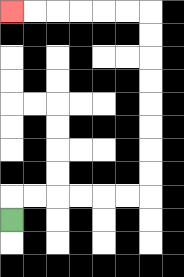{'start': '[0, 9]', 'end': '[0, 0]', 'path_directions': 'U,R,R,R,R,R,R,U,U,U,U,U,U,U,U,L,L,L,L,L,L', 'path_coordinates': '[[0, 9], [0, 8], [1, 8], [2, 8], [3, 8], [4, 8], [5, 8], [6, 8], [6, 7], [6, 6], [6, 5], [6, 4], [6, 3], [6, 2], [6, 1], [6, 0], [5, 0], [4, 0], [3, 0], [2, 0], [1, 0], [0, 0]]'}